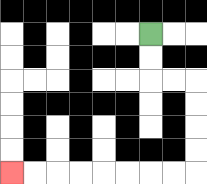{'start': '[6, 1]', 'end': '[0, 7]', 'path_directions': 'D,D,R,R,D,D,D,D,L,L,L,L,L,L,L,L', 'path_coordinates': '[[6, 1], [6, 2], [6, 3], [7, 3], [8, 3], [8, 4], [8, 5], [8, 6], [8, 7], [7, 7], [6, 7], [5, 7], [4, 7], [3, 7], [2, 7], [1, 7], [0, 7]]'}